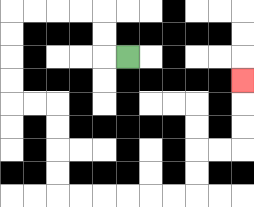{'start': '[5, 2]', 'end': '[10, 3]', 'path_directions': 'L,U,U,L,L,L,L,D,D,D,D,R,R,D,D,D,D,R,R,R,R,R,R,U,U,R,R,U,U,U', 'path_coordinates': '[[5, 2], [4, 2], [4, 1], [4, 0], [3, 0], [2, 0], [1, 0], [0, 0], [0, 1], [0, 2], [0, 3], [0, 4], [1, 4], [2, 4], [2, 5], [2, 6], [2, 7], [2, 8], [3, 8], [4, 8], [5, 8], [6, 8], [7, 8], [8, 8], [8, 7], [8, 6], [9, 6], [10, 6], [10, 5], [10, 4], [10, 3]]'}